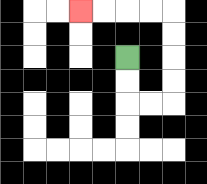{'start': '[5, 2]', 'end': '[3, 0]', 'path_directions': 'D,D,R,R,U,U,U,U,L,L,L,L', 'path_coordinates': '[[5, 2], [5, 3], [5, 4], [6, 4], [7, 4], [7, 3], [7, 2], [7, 1], [7, 0], [6, 0], [5, 0], [4, 0], [3, 0]]'}